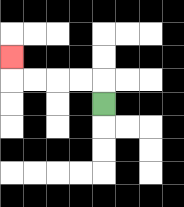{'start': '[4, 4]', 'end': '[0, 2]', 'path_directions': 'U,L,L,L,L,U', 'path_coordinates': '[[4, 4], [4, 3], [3, 3], [2, 3], [1, 3], [0, 3], [0, 2]]'}